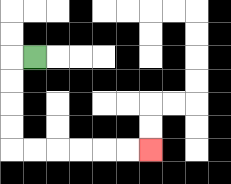{'start': '[1, 2]', 'end': '[6, 6]', 'path_directions': 'L,D,D,D,D,R,R,R,R,R,R', 'path_coordinates': '[[1, 2], [0, 2], [0, 3], [0, 4], [0, 5], [0, 6], [1, 6], [2, 6], [3, 6], [4, 6], [5, 6], [6, 6]]'}